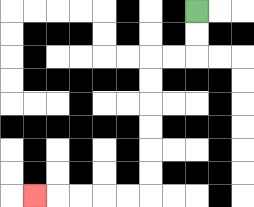{'start': '[8, 0]', 'end': '[1, 8]', 'path_directions': 'D,D,L,L,D,D,D,D,D,D,L,L,L,L,L', 'path_coordinates': '[[8, 0], [8, 1], [8, 2], [7, 2], [6, 2], [6, 3], [6, 4], [6, 5], [6, 6], [6, 7], [6, 8], [5, 8], [4, 8], [3, 8], [2, 8], [1, 8]]'}